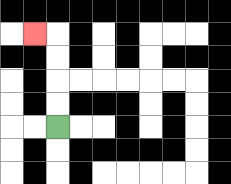{'start': '[2, 5]', 'end': '[1, 1]', 'path_directions': 'U,U,U,U,L', 'path_coordinates': '[[2, 5], [2, 4], [2, 3], [2, 2], [2, 1], [1, 1]]'}